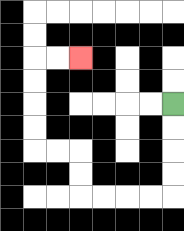{'start': '[7, 4]', 'end': '[3, 2]', 'path_directions': 'D,D,D,D,L,L,L,L,U,U,L,L,U,U,U,U,R,R', 'path_coordinates': '[[7, 4], [7, 5], [7, 6], [7, 7], [7, 8], [6, 8], [5, 8], [4, 8], [3, 8], [3, 7], [3, 6], [2, 6], [1, 6], [1, 5], [1, 4], [1, 3], [1, 2], [2, 2], [3, 2]]'}